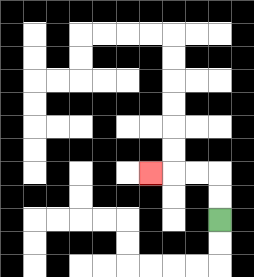{'start': '[9, 9]', 'end': '[6, 7]', 'path_directions': 'U,U,L,L,L', 'path_coordinates': '[[9, 9], [9, 8], [9, 7], [8, 7], [7, 7], [6, 7]]'}